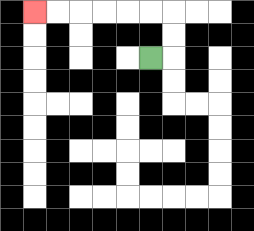{'start': '[6, 2]', 'end': '[1, 0]', 'path_directions': 'R,U,U,L,L,L,L,L,L', 'path_coordinates': '[[6, 2], [7, 2], [7, 1], [7, 0], [6, 0], [5, 0], [4, 0], [3, 0], [2, 0], [1, 0]]'}